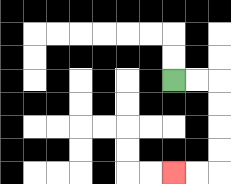{'start': '[7, 3]', 'end': '[7, 7]', 'path_directions': 'R,R,D,D,D,D,L,L', 'path_coordinates': '[[7, 3], [8, 3], [9, 3], [9, 4], [9, 5], [9, 6], [9, 7], [8, 7], [7, 7]]'}